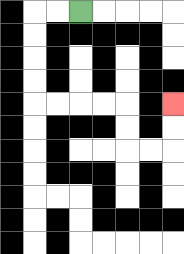{'start': '[3, 0]', 'end': '[7, 4]', 'path_directions': 'L,L,D,D,D,D,R,R,R,R,D,D,R,R,U,U', 'path_coordinates': '[[3, 0], [2, 0], [1, 0], [1, 1], [1, 2], [1, 3], [1, 4], [2, 4], [3, 4], [4, 4], [5, 4], [5, 5], [5, 6], [6, 6], [7, 6], [7, 5], [7, 4]]'}